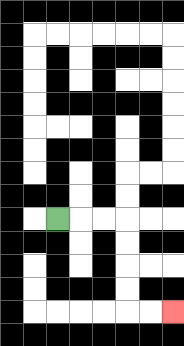{'start': '[2, 9]', 'end': '[7, 13]', 'path_directions': 'R,R,R,D,D,D,D,R,R', 'path_coordinates': '[[2, 9], [3, 9], [4, 9], [5, 9], [5, 10], [5, 11], [5, 12], [5, 13], [6, 13], [7, 13]]'}